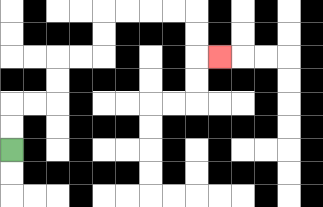{'start': '[0, 6]', 'end': '[9, 2]', 'path_directions': 'U,U,R,R,U,U,R,R,U,U,R,R,R,R,D,D,R', 'path_coordinates': '[[0, 6], [0, 5], [0, 4], [1, 4], [2, 4], [2, 3], [2, 2], [3, 2], [4, 2], [4, 1], [4, 0], [5, 0], [6, 0], [7, 0], [8, 0], [8, 1], [8, 2], [9, 2]]'}